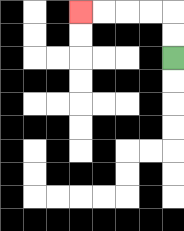{'start': '[7, 2]', 'end': '[3, 0]', 'path_directions': 'U,U,L,L,L,L', 'path_coordinates': '[[7, 2], [7, 1], [7, 0], [6, 0], [5, 0], [4, 0], [3, 0]]'}